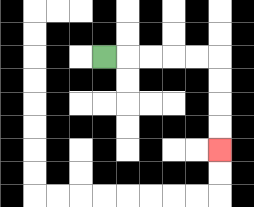{'start': '[4, 2]', 'end': '[9, 6]', 'path_directions': 'R,R,R,R,R,D,D,D,D', 'path_coordinates': '[[4, 2], [5, 2], [6, 2], [7, 2], [8, 2], [9, 2], [9, 3], [9, 4], [9, 5], [9, 6]]'}